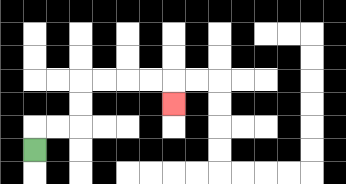{'start': '[1, 6]', 'end': '[7, 4]', 'path_directions': 'U,R,R,U,U,R,R,R,R,D', 'path_coordinates': '[[1, 6], [1, 5], [2, 5], [3, 5], [3, 4], [3, 3], [4, 3], [5, 3], [6, 3], [7, 3], [7, 4]]'}